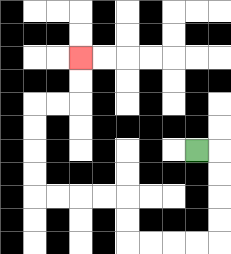{'start': '[8, 6]', 'end': '[3, 2]', 'path_directions': 'R,D,D,D,D,L,L,L,L,U,U,L,L,L,L,U,U,U,U,R,R,U,U', 'path_coordinates': '[[8, 6], [9, 6], [9, 7], [9, 8], [9, 9], [9, 10], [8, 10], [7, 10], [6, 10], [5, 10], [5, 9], [5, 8], [4, 8], [3, 8], [2, 8], [1, 8], [1, 7], [1, 6], [1, 5], [1, 4], [2, 4], [3, 4], [3, 3], [3, 2]]'}